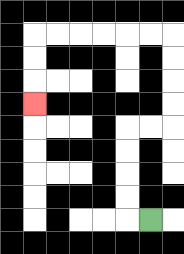{'start': '[6, 9]', 'end': '[1, 4]', 'path_directions': 'L,U,U,U,U,R,R,U,U,U,U,L,L,L,L,L,L,D,D,D', 'path_coordinates': '[[6, 9], [5, 9], [5, 8], [5, 7], [5, 6], [5, 5], [6, 5], [7, 5], [7, 4], [7, 3], [7, 2], [7, 1], [6, 1], [5, 1], [4, 1], [3, 1], [2, 1], [1, 1], [1, 2], [1, 3], [1, 4]]'}